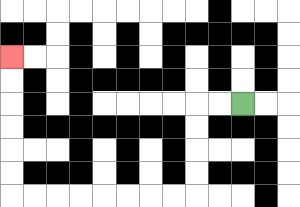{'start': '[10, 4]', 'end': '[0, 2]', 'path_directions': 'L,L,D,D,D,D,L,L,L,L,L,L,L,L,U,U,U,U,U,U', 'path_coordinates': '[[10, 4], [9, 4], [8, 4], [8, 5], [8, 6], [8, 7], [8, 8], [7, 8], [6, 8], [5, 8], [4, 8], [3, 8], [2, 8], [1, 8], [0, 8], [0, 7], [0, 6], [0, 5], [0, 4], [0, 3], [0, 2]]'}